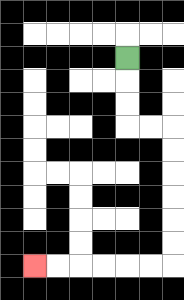{'start': '[5, 2]', 'end': '[1, 11]', 'path_directions': 'D,D,D,R,R,D,D,D,D,D,D,L,L,L,L,L,L', 'path_coordinates': '[[5, 2], [5, 3], [5, 4], [5, 5], [6, 5], [7, 5], [7, 6], [7, 7], [7, 8], [7, 9], [7, 10], [7, 11], [6, 11], [5, 11], [4, 11], [3, 11], [2, 11], [1, 11]]'}